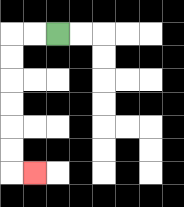{'start': '[2, 1]', 'end': '[1, 7]', 'path_directions': 'L,L,D,D,D,D,D,D,R', 'path_coordinates': '[[2, 1], [1, 1], [0, 1], [0, 2], [0, 3], [0, 4], [0, 5], [0, 6], [0, 7], [1, 7]]'}